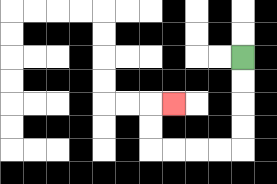{'start': '[10, 2]', 'end': '[7, 4]', 'path_directions': 'D,D,D,D,L,L,L,L,U,U,R', 'path_coordinates': '[[10, 2], [10, 3], [10, 4], [10, 5], [10, 6], [9, 6], [8, 6], [7, 6], [6, 6], [6, 5], [6, 4], [7, 4]]'}